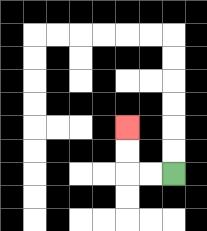{'start': '[7, 7]', 'end': '[5, 5]', 'path_directions': 'L,L,U,U', 'path_coordinates': '[[7, 7], [6, 7], [5, 7], [5, 6], [5, 5]]'}